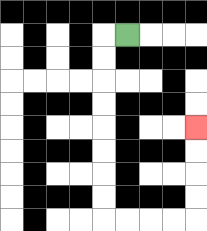{'start': '[5, 1]', 'end': '[8, 5]', 'path_directions': 'L,D,D,D,D,D,D,D,D,R,R,R,R,U,U,U,U', 'path_coordinates': '[[5, 1], [4, 1], [4, 2], [4, 3], [4, 4], [4, 5], [4, 6], [4, 7], [4, 8], [4, 9], [5, 9], [6, 9], [7, 9], [8, 9], [8, 8], [8, 7], [8, 6], [8, 5]]'}